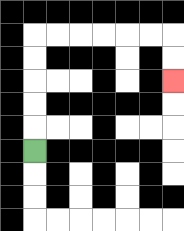{'start': '[1, 6]', 'end': '[7, 3]', 'path_directions': 'U,U,U,U,U,R,R,R,R,R,R,D,D', 'path_coordinates': '[[1, 6], [1, 5], [1, 4], [1, 3], [1, 2], [1, 1], [2, 1], [3, 1], [4, 1], [5, 1], [6, 1], [7, 1], [7, 2], [7, 3]]'}